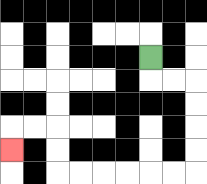{'start': '[6, 2]', 'end': '[0, 6]', 'path_directions': 'D,R,R,D,D,D,D,L,L,L,L,L,L,U,U,L,L,D', 'path_coordinates': '[[6, 2], [6, 3], [7, 3], [8, 3], [8, 4], [8, 5], [8, 6], [8, 7], [7, 7], [6, 7], [5, 7], [4, 7], [3, 7], [2, 7], [2, 6], [2, 5], [1, 5], [0, 5], [0, 6]]'}